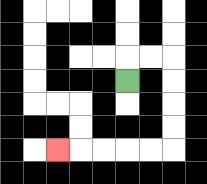{'start': '[5, 3]', 'end': '[2, 6]', 'path_directions': 'U,R,R,D,D,D,D,L,L,L,L,L', 'path_coordinates': '[[5, 3], [5, 2], [6, 2], [7, 2], [7, 3], [7, 4], [7, 5], [7, 6], [6, 6], [5, 6], [4, 6], [3, 6], [2, 6]]'}